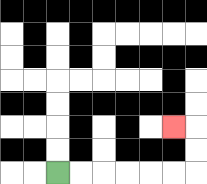{'start': '[2, 7]', 'end': '[7, 5]', 'path_directions': 'R,R,R,R,R,R,U,U,L', 'path_coordinates': '[[2, 7], [3, 7], [4, 7], [5, 7], [6, 7], [7, 7], [8, 7], [8, 6], [8, 5], [7, 5]]'}